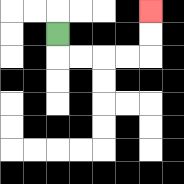{'start': '[2, 1]', 'end': '[6, 0]', 'path_directions': 'D,R,R,R,R,U,U', 'path_coordinates': '[[2, 1], [2, 2], [3, 2], [4, 2], [5, 2], [6, 2], [6, 1], [6, 0]]'}